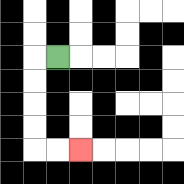{'start': '[2, 2]', 'end': '[3, 6]', 'path_directions': 'L,D,D,D,D,R,R', 'path_coordinates': '[[2, 2], [1, 2], [1, 3], [1, 4], [1, 5], [1, 6], [2, 6], [3, 6]]'}